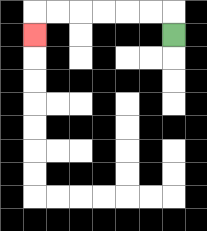{'start': '[7, 1]', 'end': '[1, 1]', 'path_directions': 'U,L,L,L,L,L,L,D', 'path_coordinates': '[[7, 1], [7, 0], [6, 0], [5, 0], [4, 0], [3, 0], [2, 0], [1, 0], [1, 1]]'}